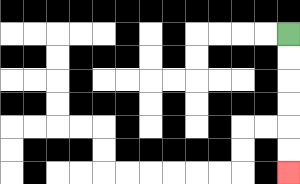{'start': '[12, 1]', 'end': '[12, 7]', 'path_directions': 'D,D,D,D,D,D', 'path_coordinates': '[[12, 1], [12, 2], [12, 3], [12, 4], [12, 5], [12, 6], [12, 7]]'}